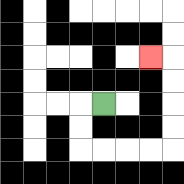{'start': '[4, 4]', 'end': '[6, 2]', 'path_directions': 'L,D,D,R,R,R,R,U,U,U,U,L', 'path_coordinates': '[[4, 4], [3, 4], [3, 5], [3, 6], [4, 6], [5, 6], [6, 6], [7, 6], [7, 5], [7, 4], [7, 3], [7, 2], [6, 2]]'}